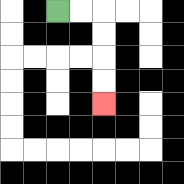{'start': '[2, 0]', 'end': '[4, 4]', 'path_directions': 'R,R,D,D,D,D', 'path_coordinates': '[[2, 0], [3, 0], [4, 0], [4, 1], [4, 2], [4, 3], [4, 4]]'}